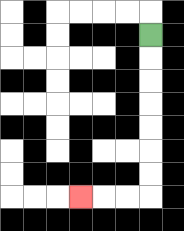{'start': '[6, 1]', 'end': '[3, 8]', 'path_directions': 'D,D,D,D,D,D,D,L,L,L', 'path_coordinates': '[[6, 1], [6, 2], [6, 3], [6, 4], [6, 5], [6, 6], [6, 7], [6, 8], [5, 8], [4, 8], [3, 8]]'}